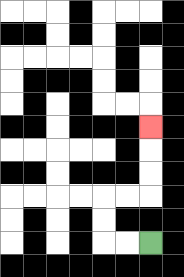{'start': '[6, 10]', 'end': '[6, 5]', 'path_directions': 'L,L,U,U,R,R,U,U,U', 'path_coordinates': '[[6, 10], [5, 10], [4, 10], [4, 9], [4, 8], [5, 8], [6, 8], [6, 7], [6, 6], [6, 5]]'}